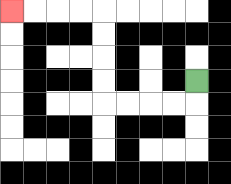{'start': '[8, 3]', 'end': '[0, 0]', 'path_directions': 'D,L,L,L,L,U,U,U,U,L,L,L,L', 'path_coordinates': '[[8, 3], [8, 4], [7, 4], [6, 4], [5, 4], [4, 4], [4, 3], [4, 2], [4, 1], [4, 0], [3, 0], [2, 0], [1, 0], [0, 0]]'}